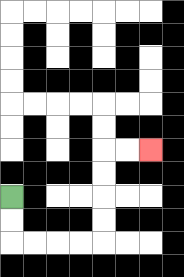{'start': '[0, 8]', 'end': '[6, 6]', 'path_directions': 'D,D,R,R,R,R,U,U,U,U,R,R', 'path_coordinates': '[[0, 8], [0, 9], [0, 10], [1, 10], [2, 10], [3, 10], [4, 10], [4, 9], [4, 8], [4, 7], [4, 6], [5, 6], [6, 6]]'}